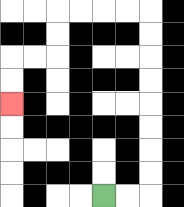{'start': '[4, 8]', 'end': '[0, 4]', 'path_directions': 'R,R,U,U,U,U,U,U,U,U,L,L,L,L,D,D,L,L,D,D', 'path_coordinates': '[[4, 8], [5, 8], [6, 8], [6, 7], [6, 6], [6, 5], [6, 4], [6, 3], [6, 2], [6, 1], [6, 0], [5, 0], [4, 0], [3, 0], [2, 0], [2, 1], [2, 2], [1, 2], [0, 2], [0, 3], [0, 4]]'}